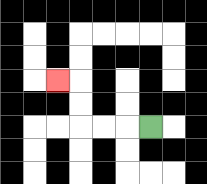{'start': '[6, 5]', 'end': '[2, 3]', 'path_directions': 'L,L,L,U,U,L', 'path_coordinates': '[[6, 5], [5, 5], [4, 5], [3, 5], [3, 4], [3, 3], [2, 3]]'}